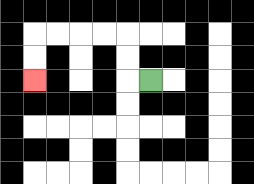{'start': '[6, 3]', 'end': '[1, 3]', 'path_directions': 'L,U,U,L,L,L,L,D,D', 'path_coordinates': '[[6, 3], [5, 3], [5, 2], [5, 1], [4, 1], [3, 1], [2, 1], [1, 1], [1, 2], [1, 3]]'}